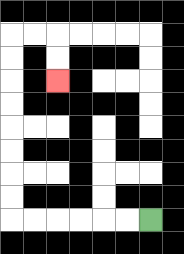{'start': '[6, 9]', 'end': '[2, 3]', 'path_directions': 'L,L,L,L,L,L,U,U,U,U,U,U,U,U,R,R,D,D', 'path_coordinates': '[[6, 9], [5, 9], [4, 9], [3, 9], [2, 9], [1, 9], [0, 9], [0, 8], [0, 7], [0, 6], [0, 5], [0, 4], [0, 3], [0, 2], [0, 1], [1, 1], [2, 1], [2, 2], [2, 3]]'}